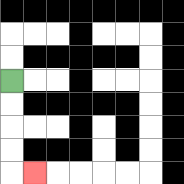{'start': '[0, 3]', 'end': '[1, 7]', 'path_directions': 'D,D,D,D,R', 'path_coordinates': '[[0, 3], [0, 4], [0, 5], [0, 6], [0, 7], [1, 7]]'}